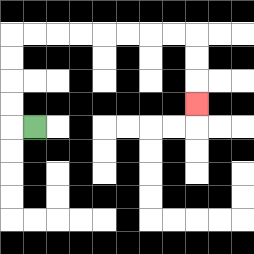{'start': '[1, 5]', 'end': '[8, 4]', 'path_directions': 'L,U,U,U,U,R,R,R,R,R,R,R,R,D,D,D', 'path_coordinates': '[[1, 5], [0, 5], [0, 4], [0, 3], [0, 2], [0, 1], [1, 1], [2, 1], [3, 1], [4, 1], [5, 1], [6, 1], [7, 1], [8, 1], [8, 2], [8, 3], [8, 4]]'}